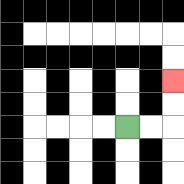{'start': '[5, 5]', 'end': '[7, 3]', 'path_directions': 'R,R,U,U', 'path_coordinates': '[[5, 5], [6, 5], [7, 5], [7, 4], [7, 3]]'}